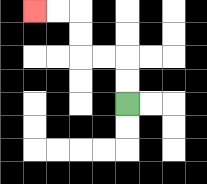{'start': '[5, 4]', 'end': '[1, 0]', 'path_directions': 'U,U,L,L,U,U,L,L', 'path_coordinates': '[[5, 4], [5, 3], [5, 2], [4, 2], [3, 2], [3, 1], [3, 0], [2, 0], [1, 0]]'}